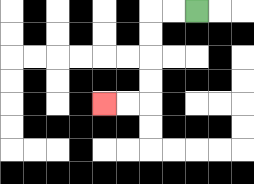{'start': '[8, 0]', 'end': '[4, 4]', 'path_directions': 'L,L,D,D,D,D,L,L', 'path_coordinates': '[[8, 0], [7, 0], [6, 0], [6, 1], [6, 2], [6, 3], [6, 4], [5, 4], [4, 4]]'}